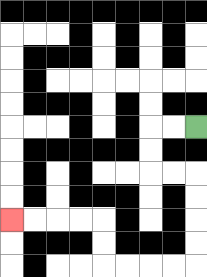{'start': '[8, 5]', 'end': '[0, 9]', 'path_directions': 'L,L,D,D,R,R,D,D,D,D,L,L,L,L,U,U,L,L,L,L', 'path_coordinates': '[[8, 5], [7, 5], [6, 5], [6, 6], [6, 7], [7, 7], [8, 7], [8, 8], [8, 9], [8, 10], [8, 11], [7, 11], [6, 11], [5, 11], [4, 11], [4, 10], [4, 9], [3, 9], [2, 9], [1, 9], [0, 9]]'}